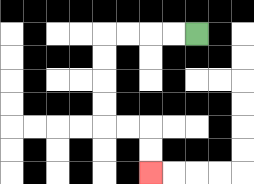{'start': '[8, 1]', 'end': '[6, 7]', 'path_directions': 'L,L,L,L,D,D,D,D,R,R,D,D', 'path_coordinates': '[[8, 1], [7, 1], [6, 1], [5, 1], [4, 1], [4, 2], [4, 3], [4, 4], [4, 5], [5, 5], [6, 5], [6, 6], [6, 7]]'}